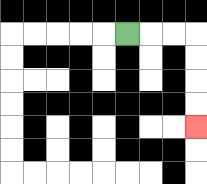{'start': '[5, 1]', 'end': '[8, 5]', 'path_directions': 'R,R,R,D,D,D,D', 'path_coordinates': '[[5, 1], [6, 1], [7, 1], [8, 1], [8, 2], [8, 3], [8, 4], [8, 5]]'}